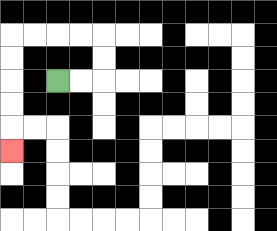{'start': '[2, 3]', 'end': '[0, 6]', 'path_directions': 'R,R,U,U,L,L,L,L,D,D,D,D,D', 'path_coordinates': '[[2, 3], [3, 3], [4, 3], [4, 2], [4, 1], [3, 1], [2, 1], [1, 1], [0, 1], [0, 2], [0, 3], [0, 4], [0, 5], [0, 6]]'}